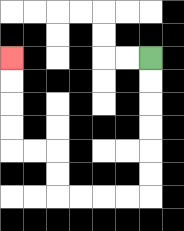{'start': '[6, 2]', 'end': '[0, 2]', 'path_directions': 'D,D,D,D,D,D,L,L,L,L,U,U,L,L,U,U,U,U', 'path_coordinates': '[[6, 2], [6, 3], [6, 4], [6, 5], [6, 6], [6, 7], [6, 8], [5, 8], [4, 8], [3, 8], [2, 8], [2, 7], [2, 6], [1, 6], [0, 6], [0, 5], [0, 4], [0, 3], [0, 2]]'}